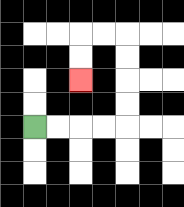{'start': '[1, 5]', 'end': '[3, 3]', 'path_directions': 'R,R,R,R,U,U,U,U,L,L,D,D', 'path_coordinates': '[[1, 5], [2, 5], [3, 5], [4, 5], [5, 5], [5, 4], [5, 3], [5, 2], [5, 1], [4, 1], [3, 1], [3, 2], [3, 3]]'}